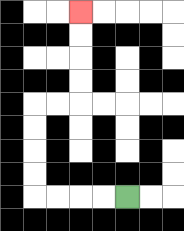{'start': '[5, 8]', 'end': '[3, 0]', 'path_directions': 'L,L,L,L,U,U,U,U,R,R,U,U,U,U', 'path_coordinates': '[[5, 8], [4, 8], [3, 8], [2, 8], [1, 8], [1, 7], [1, 6], [1, 5], [1, 4], [2, 4], [3, 4], [3, 3], [3, 2], [3, 1], [3, 0]]'}